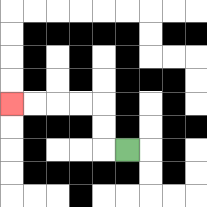{'start': '[5, 6]', 'end': '[0, 4]', 'path_directions': 'L,U,U,L,L,L,L', 'path_coordinates': '[[5, 6], [4, 6], [4, 5], [4, 4], [3, 4], [2, 4], [1, 4], [0, 4]]'}